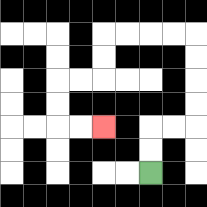{'start': '[6, 7]', 'end': '[4, 5]', 'path_directions': 'U,U,R,R,U,U,U,U,L,L,L,L,D,D,L,L,D,D,R,R', 'path_coordinates': '[[6, 7], [6, 6], [6, 5], [7, 5], [8, 5], [8, 4], [8, 3], [8, 2], [8, 1], [7, 1], [6, 1], [5, 1], [4, 1], [4, 2], [4, 3], [3, 3], [2, 3], [2, 4], [2, 5], [3, 5], [4, 5]]'}